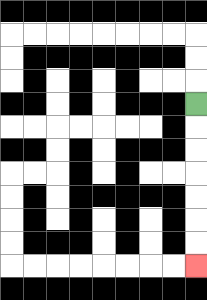{'start': '[8, 4]', 'end': '[8, 11]', 'path_directions': 'D,D,D,D,D,D,D', 'path_coordinates': '[[8, 4], [8, 5], [8, 6], [8, 7], [8, 8], [8, 9], [8, 10], [8, 11]]'}